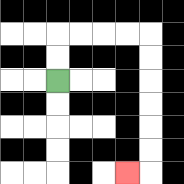{'start': '[2, 3]', 'end': '[5, 7]', 'path_directions': 'U,U,R,R,R,R,D,D,D,D,D,D,L', 'path_coordinates': '[[2, 3], [2, 2], [2, 1], [3, 1], [4, 1], [5, 1], [6, 1], [6, 2], [6, 3], [6, 4], [6, 5], [6, 6], [6, 7], [5, 7]]'}